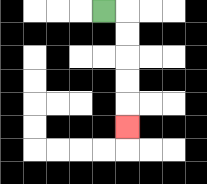{'start': '[4, 0]', 'end': '[5, 5]', 'path_directions': 'R,D,D,D,D,D', 'path_coordinates': '[[4, 0], [5, 0], [5, 1], [5, 2], [5, 3], [5, 4], [5, 5]]'}